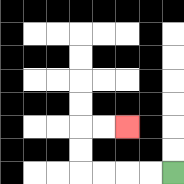{'start': '[7, 7]', 'end': '[5, 5]', 'path_directions': 'L,L,L,L,U,U,R,R', 'path_coordinates': '[[7, 7], [6, 7], [5, 7], [4, 7], [3, 7], [3, 6], [3, 5], [4, 5], [5, 5]]'}